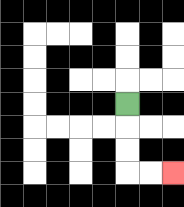{'start': '[5, 4]', 'end': '[7, 7]', 'path_directions': 'D,D,D,R,R', 'path_coordinates': '[[5, 4], [5, 5], [5, 6], [5, 7], [6, 7], [7, 7]]'}